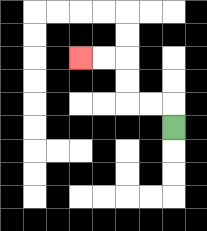{'start': '[7, 5]', 'end': '[3, 2]', 'path_directions': 'U,L,L,U,U,L,L', 'path_coordinates': '[[7, 5], [7, 4], [6, 4], [5, 4], [5, 3], [5, 2], [4, 2], [3, 2]]'}